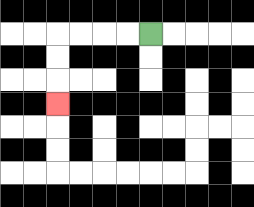{'start': '[6, 1]', 'end': '[2, 4]', 'path_directions': 'L,L,L,L,D,D,D', 'path_coordinates': '[[6, 1], [5, 1], [4, 1], [3, 1], [2, 1], [2, 2], [2, 3], [2, 4]]'}